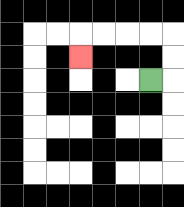{'start': '[6, 3]', 'end': '[3, 2]', 'path_directions': 'R,U,U,L,L,L,L,D', 'path_coordinates': '[[6, 3], [7, 3], [7, 2], [7, 1], [6, 1], [5, 1], [4, 1], [3, 1], [3, 2]]'}